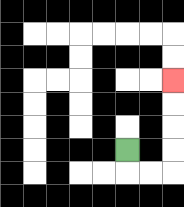{'start': '[5, 6]', 'end': '[7, 3]', 'path_directions': 'D,R,R,U,U,U,U', 'path_coordinates': '[[5, 6], [5, 7], [6, 7], [7, 7], [7, 6], [7, 5], [7, 4], [7, 3]]'}